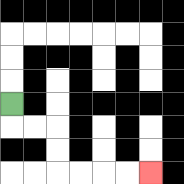{'start': '[0, 4]', 'end': '[6, 7]', 'path_directions': 'D,R,R,D,D,R,R,R,R', 'path_coordinates': '[[0, 4], [0, 5], [1, 5], [2, 5], [2, 6], [2, 7], [3, 7], [4, 7], [5, 7], [6, 7]]'}